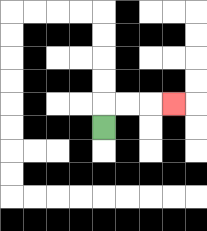{'start': '[4, 5]', 'end': '[7, 4]', 'path_directions': 'U,R,R,R', 'path_coordinates': '[[4, 5], [4, 4], [5, 4], [6, 4], [7, 4]]'}